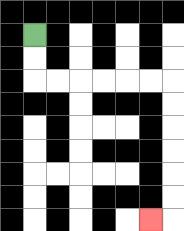{'start': '[1, 1]', 'end': '[6, 9]', 'path_directions': 'D,D,R,R,R,R,R,R,D,D,D,D,D,D,L', 'path_coordinates': '[[1, 1], [1, 2], [1, 3], [2, 3], [3, 3], [4, 3], [5, 3], [6, 3], [7, 3], [7, 4], [7, 5], [7, 6], [7, 7], [7, 8], [7, 9], [6, 9]]'}